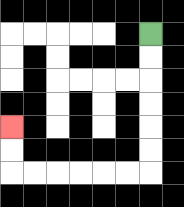{'start': '[6, 1]', 'end': '[0, 5]', 'path_directions': 'D,D,D,D,D,D,L,L,L,L,L,L,U,U', 'path_coordinates': '[[6, 1], [6, 2], [6, 3], [6, 4], [6, 5], [6, 6], [6, 7], [5, 7], [4, 7], [3, 7], [2, 7], [1, 7], [0, 7], [0, 6], [0, 5]]'}